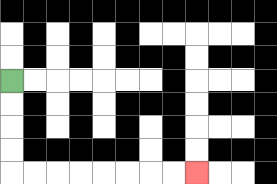{'start': '[0, 3]', 'end': '[8, 7]', 'path_directions': 'D,D,D,D,R,R,R,R,R,R,R,R', 'path_coordinates': '[[0, 3], [0, 4], [0, 5], [0, 6], [0, 7], [1, 7], [2, 7], [3, 7], [4, 7], [5, 7], [6, 7], [7, 7], [8, 7]]'}